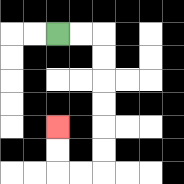{'start': '[2, 1]', 'end': '[2, 5]', 'path_directions': 'R,R,D,D,D,D,D,D,L,L,U,U', 'path_coordinates': '[[2, 1], [3, 1], [4, 1], [4, 2], [4, 3], [4, 4], [4, 5], [4, 6], [4, 7], [3, 7], [2, 7], [2, 6], [2, 5]]'}